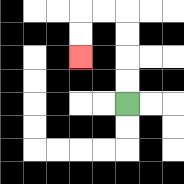{'start': '[5, 4]', 'end': '[3, 2]', 'path_directions': 'U,U,U,U,L,L,D,D', 'path_coordinates': '[[5, 4], [5, 3], [5, 2], [5, 1], [5, 0], [4, 0], [3, 0], [3, 1], [3, 2]]'}